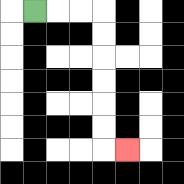{'start': '[1, 0]', 'end': '[5, 6]', 'path_directions': 'R,R,R,D,D,D,D,D,D,R', 'path_coordinates': '[[1, 0], [2, 0], [3, 0], [4, 0], [4, 1], [4, 2], [4, 3], [4, 4], [4, 5], [4, 6], [5, 6]]'}